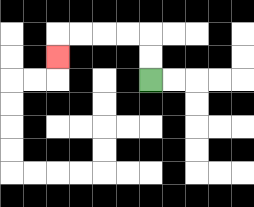{'start': '[6, 3]', 'end': '[2, 2]', 'path_directions': 'U,U,L,L,L,L,D', 'path_coordinates': '[[6, 3], [6, 2], [6, 1], [5, 1], [4, 1], [3, 1], [2, 1], [2, 2]]'}